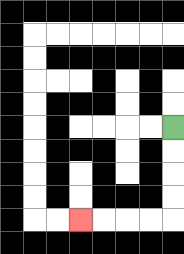{'start': '[7, 5]', 'end': '[3, 9]', 'path_directions': 'D,D,D,D,L,L,L,L', 'path_coordinates': '[[7, 5], [7, 6], [7, 7], [7, 8], [7, 9], [6, 9], [5, 9], [4, 9], [3, 9]]'}